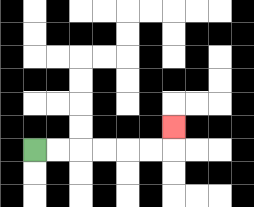{'start': '[1, 6]', 'end': '[7, 5]', 'path_directions': 'R,R,R,R,R,R,U', 'path_coordinates': '[[1, 6], [2, 6], [3, 6], [4, 6], [5, 6], [6, 6], [7, 6], [7, 5]]'}